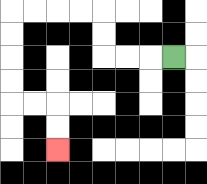{'start': '[7, 2]', 'end': '[2, 6]', 'path_directions': 'L,L,L,U,U,L,L,L,L,D,D,D,D,R,R,D,D', 'path_coordinates': '[[7, 2], [6, 2], [5, 2], [4, 2], [4, 1], [4, 0], [3, 0], [2, 0], [1, 0], [0, 0], [0, 1], [0, 2], [0, 3], [0, 4], [1, 4], [2, 4], [2, 5], [2, 6]]'}